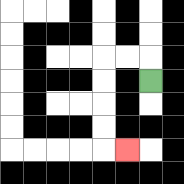{'start': '[6, 3]', 'end': '[5, 6]', 'path_directions': 'U,L,L,D,D,D,D,R', 'path_coordinates': '[[6, 3], [6, 2], [5, 2], [4, 2], [4, 3], [4, 4], [4, 5], [4, 6], [5, 6]]'}